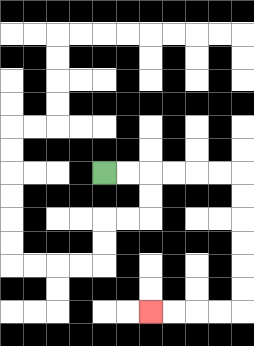{'start': '[4, 7]', 'end': '[6, 13]', 'path_directions': 'R,R,R,R,R,R,D,D,D,D,D,D,L,L,L,L', 'path_coordinates': '[[4, 7], [5, 7], [6, 7], [7, 7], [8, 7], [9, 7], [10, 7], [10, 8], [10, 9], [10, 10], [10, 11], [10, 12], [10, 13], [9, 13], [8, 13], [7, 13], [6, 13]]'}